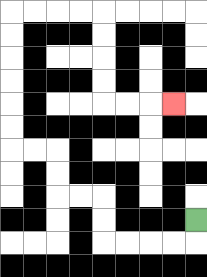{'start': '[8, 9]', 'end': '[7, 4]', 'path_directions': 'D,L,L,L,L,U,U,L,L,U,U,L,L,U,U,U,U,U,U,R,R,R,R,D,D,D,D,R,R,R', 'path_coordinates': '[[8, 9], [8, 10], [7, 10], [6, 10], [5, 10], [4, 10], [4, 9], [4, 8], [3, 8], [2, 8], [2, 7], [2, 6], [1, 6], [0, 6], [0, 5], [0, 4], [0, 3], [0, 2], [0, 1], [0, 0], [1, 0], [2, 0], [3, 0], [4, 0], [4, 1], [4, 2], [4, 3], [4, 4], [5, 4], [6, 4], [7, 4]]'}